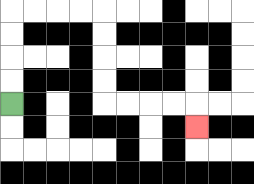{'start': '[0, 4]', 'end': '[8, 5]', 'path_directions': 'U,U,U,U,R,R,R,R,D,D,D,D,R,R,R,R,D', 'path_coordinates': '[[0, 4], [0, 3], [0, 2], [0, 1], [0, 0], [1, 0], [2, 0], [3, 0], [4, 0], [4, 1], [4, 2], [4, 3], [4, 4], [5, 4], [6, 4], [7, 4], [8, 4], [8, 5]]'}